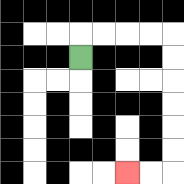{'start': '[3, 2]', 'end': '[5, 7]', 'path_directions': 'U,R,R,R,R,D,D,D,D,D,D,L,L', 'path_coordinates': '[[3, 2], [3, 1], [4, 1], [5, 1], [6, 1], [7, 1], [7, 2], [7, 3], [7, 4], [7, 5], [7, 6], [7, 7], [6, 7], [5, 7]]'}